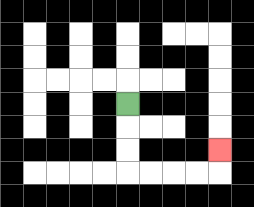{'start': '[5, 4]', 'end': '[9, 6]', 'path_directions': 'D,D,D,R,R,R,R,U', 'path_coordinates': '[[5, 4], [5, 5], [5, 6], [5, 7], [6, 7], [7, 7], [8, 7], [9, 7], [9, 6]]'}